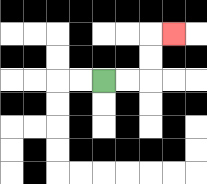{'start': '[4, 3]', 'end': '[7, 1]', 'path_directions': 'R,R,U,U,R', 'path_coordinates': '[[4, 3], [5, 3], [6, 3], [6, 2], [6, 1], [7, 1]]'}